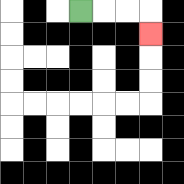{'start': '[3, 0]', 'end': '[6, 1]', 'path_directions': 'R,R,R,D', 'path_coordinates': '[[3, 0], [4, 0], [5, 0], [6, 0], [6, 1]]'}